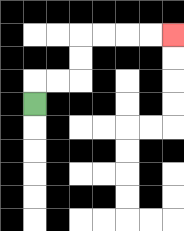{'start': '[1, 4]', 'end': '[7, 1]', 'path_directions': 'U,R,R,U,U,R,R,R,R', 'path_coordinates': '[[1, 4], [1, 3], [2, 3], [3, 3], [3, 2], [3, 1], [4, 1], [5, 1], [6, 1], [7, 1]]'}